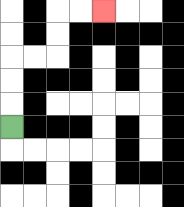{'start': '[0, 5]', 'end': '[4, 0]', 'path_directions': 'U,U,U,R,R,U,U,R,R', 'path_coordinates': '[[0, 5], [0, 4], [0, 3], [0, 2], [1, 2], [2, 2], [2, 1], [2, 0], [3, 0], [4, 0]]'}